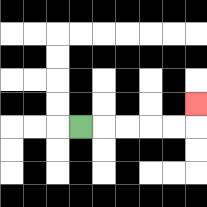{'start': '[3, 5]', 'end': '[8, 4]', 'path_directions': 'R,R,R,R,R,U', 'path_coordinates': '[[3, 5], [4, 5], [5, 5], [6, 5], [7, 5], [8, 5], [8, 4]]'}